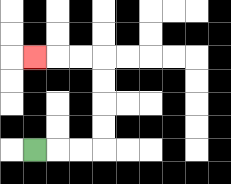{'start': '[1, 6]', 'end': '[1, 2]', 'path_directions': 'R,R,R,U,U,U,U,L,L,L', 'path_coordinates': '[[1, 6], [2, 6], [3, 6], [4, 6], [4, 5], [4, 4], [4, 3], [4, 2], [3, 2], [2, 2], [1, 2]]'}